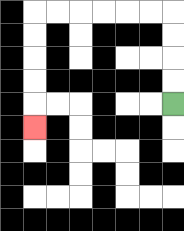{'start': '[7, 4]', 'end': '[1, 5]', 'path_directions': 'U,U,U,U,L,L,L,L,L,L,D,D,D,D,D', 'path_coordinates': '[[7, 4], [7, 3], [7, 2], [7, 1], [7, 0], [6, 0], [5, 0], [4, 0], [3, 0], [2, 0], [1, 0], [1, 1], [1, 2], [1, 3], [1, 4], [1, 5]]'}